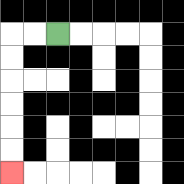{'start': '[2, 1]', 'end': '[0, 7]', 'path_directions': 'L,L,D,D,D,D,D,D', 'path_coordinates': '[[2, 1], [1, 1], [0, 1], [0, 2], [0, 3], [0, 4], [0, 5], [0, 6], [0, 7]]'}